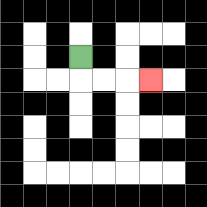{'start': '[3, 2]', 'end': '[6, 3]', 'path_directions': 'D,R,R,R', 'path_coordinates': '[[3, 2], [3, 3], [4, 3], [5, 3], [6, 3]]'}